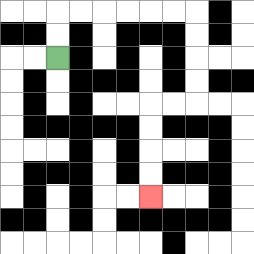{'start': '[2, 2]', 'end': '[6, 8]', 'path_directions': 'U,U,R,R,R,R,R,R,D,D,D,D,L,L,D,D,D,D', 'path_coordinates': '[[2, 2], [2, 1], [2, 0], [3, 0], [4, 0], [5, 0], [6, 0], [7, 0], [8, 0], [8, 1], [8, 2], [8, 3], [8, 4], [7, 4], [6, 4], [6, 5], [6, 6], [6, 7], [6, 8]]'}